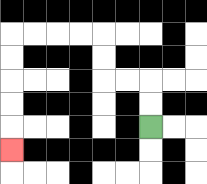{'start': '[6, 5]', 'end': '[0, 6]', 'path_directions': 'U,U,L,L,U,U,L,L,L,L,D,D,D,D,D', 'path_coordinates': '[[6, 5], [6, 4], [6, 3], [5, 3], [4, 3], [4, 2], [4, 1], [3, 1], [2, 1], [1, 1], [0, 1], [0, 2], [0, 3], [0, 4], [0, 5], [0, 6]]'}